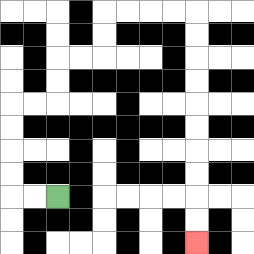{'start': '[2, 8]', 'end': '[8, 10]', 'path_directions': 'L,L,U,U,U,U,R,R,U,U,R,R,U,U,R,R,R,R,D,D,D,D,D,D,D,D,D,D', 'path_coordinates': '[[2, 8], [1, 8], [0, 8], [0, 7], [0, 6], [0, 5], [0, 4], [1, 4], [2, 4], [2, 3], [2, 2], [3, 2], [4, 2], [4, 1], [4, 0], [5, 0], [6, 0], [7, 0], [8, 0], [8, 1], [8, 2], [8, 3], [8, 4], [8, 5], [8, 6], [8, 7], [8, 8], [8, 9], [8, 10]]'}